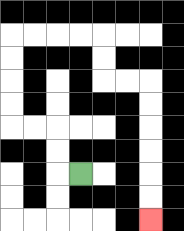{'start': '[3, 7]', 'end': '[6, 9]', 'path_directions': 'L,U,U,L,L,U,U,U,U,R,R,R,R,D,D,R,R,D,D,D,D,D,D', 'path_coordinates': '[[3, 7], [2, 7], [2, 6], [2, 5], [1, 5], [0, 5], [0, 4], [0, 3], [0, 2], [0, 1], [1, 1], [2, 1], [3, 1], [4, 1], [4, 2], [4, 3], [5, 3], [6, 3], [6, 4], [6, 5], [6, 6], [6, 7], [6, 8], [6, 9]]'}